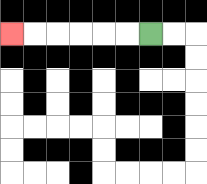{'start': '[6, 1]', 'end': '[0, 1]', 'path_directions': 'L,L,L,L,L,L', 'path_coordinates': '[[6, 1], [5, 1], [4, 1], [3, 1], [2, 1], [1, 1], [0, 1]]'}